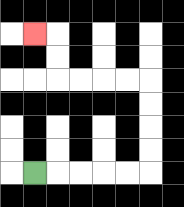{'start': '[1, 7]', 'end': '[1, 1]', 'path_directions': 'R,R,R,R,R,U,U,U,U,L,L,L,L,U,U,L', 'path_coordinates': '[[1, 7], [2, 7], [3, 7], [4, 7], [5, 7], [6, 7], [6, 6], [6, 5], [6, 4], [6, 3], [5, 3], [4, 3], [3, 3], [2, 3], [2, 2], [2, 1], [1, 1]]'}